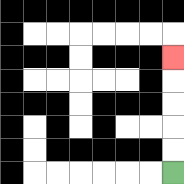{'start': '[7, 7]', 'end': '[7, 2]', 'path_directions': 'U,U,U,U,U', 'path_coordinates': '[[7, 7], [7, 6], [7, 5], [7, 4], [7, 3], [7, 2]]'}